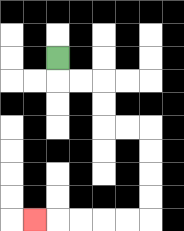{'start': '[2, 2]', 'end': '[1, 9]', 'path_directions': 'D,R,R,D,D,R,R,D,D,D,D,L,L,L,L,L', 'path_coordinates': '[[2, 2], [2, 3], [3, 3], [4, 3], [4, 4], [4, 5], [5, 5], [6, 5], [6, 6], [6, 7], [6, 8], [6, 9], [5, 9], [4, 9], [3, 9], [2, 9], [1, 9]]'}